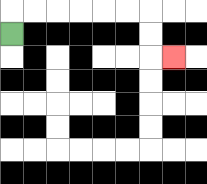{'start': '[0, 1]', 'end': '[7, 2]', 'path_directions': 'U,R,R,R,R,R,R,D,D,R', 'path_coordinates': '[[0, 1], [0, 0], [1, 0], [2, 0], [3, 0], [4, 0], [5, 0], [6, 0], [6, 1], [6, 2], [7, 2]]'}